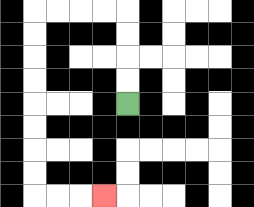{'start': '[5, 4]', 'end': '[4, 8]', 'path_directions': 'U,U,U,U,L,L,L,L,D,D,D,D,D,D,D,D,R,R,R', 'path_coordinates': '[[5, 4], [5, 3], [5, 2], [5, 1], [5, 0], [4, 0], [3, 0], [2, 0], [1, 0], [1, 1], [1, 2], [1, 3], [1, 4], [1, 5], [1, 6], [1, 7], [1, 8], [2, 8], [3, 8], [4, 8]]'}